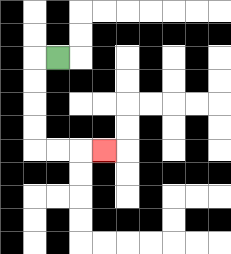{'start': '[2, 2]', 'end': '[4, 6]', 'path_directions': 'L,D,D,D,D,R,R,R', 'path_coordinates': '[[2, 2], [1, 2], [1, 3], [1, 4], [1, 5], [1, 6], [2, 6], [3, 6], [4, 6]]'}